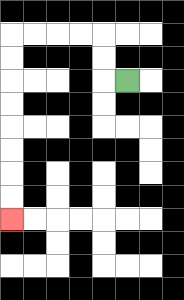{'start': '[5, 3]', 'end': '[0, 9]', 'path_directions': 'L,U,U,L,L,L,L,D,D,D,D,D,D,D,D', 'path_coordinates': '[[5, 3], [4, 3], [4, 2], [4, 1], [3, 1], [2, 1], [1, 1], [0, 1], [0, 2], [0, 3], [0, 4], [0, 5], [0, 6], [0, 7], [0, 8], [0, 9]]'}